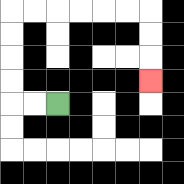{'start': '[2, 4]', 'end': '[6, 3]', 'path_directions': 'L,L,U,U,U,U,R,R,R,R,R,R,D,D,D', 'path_coordinates': '[[2, 4], [1, 4], [0, 4], [0, 3], [0, 2], [0, 1], [0, 0], [1, 0], [2, 0], [3, 0], [4, 0], [5, 0], [6, 0], [6, 1], [6, 2], [6, 3]]'}